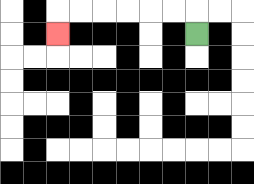{'start': '[8, 1]', 'end': '[2, 1]', 'path_directions': 'U,L,L,L,L,L,L,D', 'path_coordinates': '[[8, 1], [8, 0], [7, 0], [6, 0], [5, 0], [4, 0], [3, 0], [2, 0], [2, 1]]'}